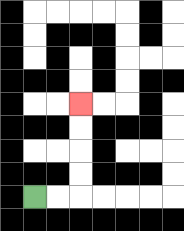{'start': '[1, 8]', 'end': '[3, 4]', 'path_directions': 'R,R,U,U,U,U', 'path_coordinates': '[[1, 8], [2, 8], [3, 8], [3, 7], [3, 6], [3, 5], [3, 4]]'}